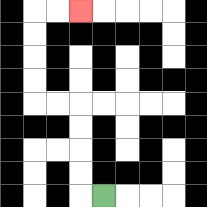{'start': '[4, 8]', 'end': '[3, 0]', 'path_directions': 'L,U,U,U,U,L,L,U,U,U,U,R,R', 'path_coordinates': '[[4, 8], [3, 8], [3, 7], [3, 6], [3, 5], [3, 4], [2, 4], [1, 4], [1, 3], [1, 2], [1, 1], [1, 0], [2, 0], [3, 0]]'}